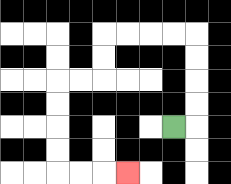{'start': '[7, 5]', 'end': '[5, 7]', 'path_directions': 'R,U,U,U,U,L,L,L,L,D,D,L,L,D,D,D,D,R,R,R', 'path_coordinates': '[[7, 5], [8, 5], [8, 4], [8, 3], [8, 2], [8, 1], [7, 1], [6, 1], [5, 1], [4, 1], [4, 2], [4, 3], [3, 3], [2, 3], [2, 4], [2, 5], [2, 6], [2, 7], [3, 7], [4, 7], [5, 7]]'}